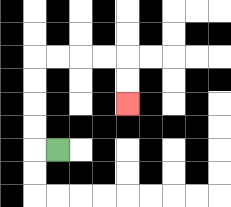{'start': '[2, 6]', 'end': '[5, 4]', 'path_directions': 'L,U,U,U,U,R,R,R,R,D,D', 'path_coordinates': '[[2, 6], [1, 6], [1, 5], [1, 4], [1, 3], [1, 2], [2, 2], [3, 2], [4, 2], [5, 2], [5, 3], [5, 4]]'}